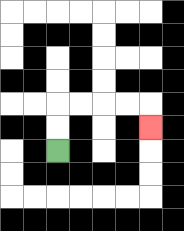{'start': '[2, 6]', 'end': '[6, 5]', 'path_directions': 'U,U,R,R,R,R,D', 'path_coordinates': '[[2, 6], [2, 5], [2, 4], [3, 4], [4, 4], [5, 4], [6, 4], [6, 5]]'}